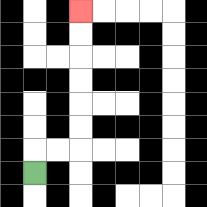{'start': '[1, 7]', 'end': '[3, 0]', 'path_directions': 'U,R,R,U,U,U,U,U,U', 'path_coordinates': '[[1, 7], [1, 6], [2, 6], [3, 6], [3, 5], [3, 4], [3, 3], [3, 2], [3, 1], [3, 0]]'}